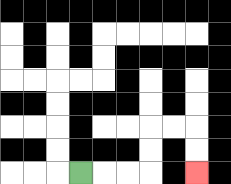{'start': '[3, 7]', 'end': '[8, 7]', 'path_directions': 'R,R,R,U,U,R,R,D,D', 'path_coordinates': '[[3, 7], [4, 7], [5, 7], [6, 7], [6, 6], [6, 5], [7, 5], [8, 5], [8, 6], [8, 7]]'}